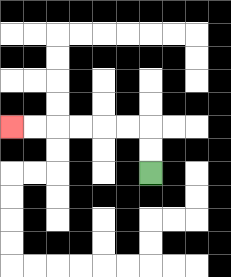{'start': '[6, 7]', 'end': '[0, 5]', 'path_directions': 'U,U,L,L,L,L,L,L', 'path_coordinates': '[[6, 7], [6, 6], [6, 5], [5, 5], [4, 5], [3, 5], [2, 5], [1, 5], [0, 5]]'}